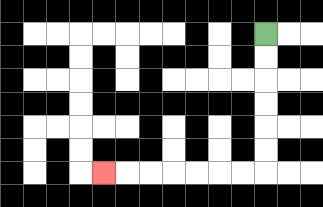{'start': '[11, 1]', 'end': '[4, 7]', 'path_directions': 'D,D,D,D,D,D,L,L,L,L,L,L,L', 'path_coordinates': '[[11, 1], [11, 2], [11, 3], [11, 4], [11, 5], [11, 6], [11, 7], [10, 7], [9, 7], [8, 7], [7, 7], [6, 7], [5, 7], [4, 7]]'}